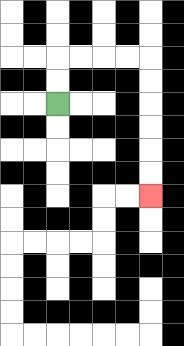{'start': '[2, 4]', 'end': '[6, 8]', 'path_directions': 'U,U,R,R,R,R,D,D,D,D,D,D', 'path_coordinates': '[[2, 4], [2, 3], [2, 2], [3, 2], [4, 2], [5, 2], [6, 2], [6, 3], [6, 4], [6, 5], [6, 6], [6, 7], [6, 8]]'}